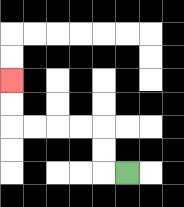{'start': '[5, 7]', 'end': '[0, 3]', 'path_directions': 'L,U,U,L,L,L,L,U,U', 'path_coordinates': '[[5, 7], [4, 7], [4, 6], [4, 5], [3, 5], [2, 5], [1, 5], [0, 5], [0, 4], [0, 3]]'}